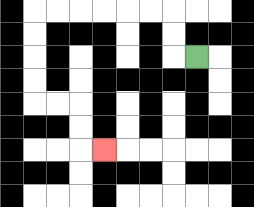{'start': '[8, 2]', 'end': '[4, 6]', 'path_directions': 'L,U,U,L,L,L,L,L,L,D,D,D,D,R,R,D,D,R', 'path_coordinates': '[[8, 2], [7, 2], [7, 1], [7, 0], [6, 0], [5, 0], [4, 0], [3, 0], [2, 0], [1, 0], [1, 1], [1, 2], [1, 3], [1, 4], [2, 4], [3, 4], [3, 5], [3, 6], [4, 6]]'}